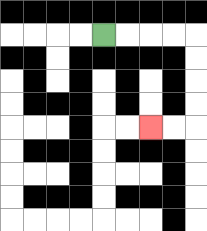{'start': '[4, 1]', 'end': '[6, 5]', 'path_directions': 'R,R,R,R,D,D,D,D,L,L', 'path_coordinates': '[[4, 1], [5, 1], [6, 1], [7, 1], [8, 1], [8, 2], [8, 3], [8, 4], [8, 5], [7, 5], [6, 5]]'}